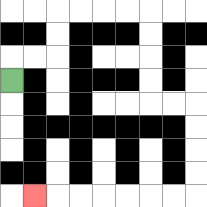{'start': '[0, 3]', 'end': '[1, 8]', 'path_directions': 'U,R,R,U,U,R,R,R,R,D,D,D,D,R,R,D,D,D,D,L,L,L,L,L,L,L', 'path_coordinates': '[[0, 3], [0, 2], [1, 2], [2, 2], [2, 1], [2, 0], [3, 0], [4, 0], [5, 0], [6, 0], [6, 1], [6, 2], [6, 3], [6, 4], [7, 4], [8, 4], [8, 5], [8, 6], [8, 7], [8, 8], [7, 8], [6, 8], [5, 8], [4, 8], [3, 8], [2, 8], [1, 8]]'}